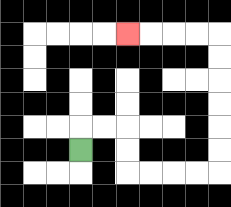{'start': '[3, 6]', 'end': '[5, 1]', 'path_directions': 'U,R,R,D,D,R,R,R,R,U,U,U,U,U,U,L,L,L,L', 'path_coordinates': '[[3, 6], [3, 5], [4, 5], [5, 5], [5, 6], [5, 7], [6, 7], [7, 7], [8, 7], [9, 7], [9, 6], [9, 5], [9, 4], [9, 3], [9, 2], [9, 1], [8, 1], [7, 1], [6, 1], [5, 1]]'}